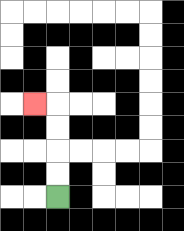{'start': '[2, 8]', 'end': '[1, 4]', 'path_directions': 'U,U,U,U,L', 'path_coordinates': '[[2, 8], [2, 7], [2, 6], [2, 5], [2, 4], [1, 4]]'}